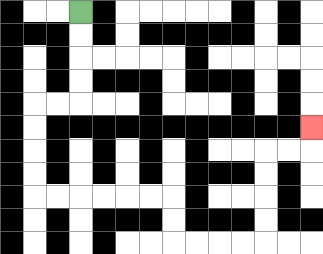{'start': '[3, 0]', 'end': '[13, 5]', 'path_directions': 'D,D,D,D,L,L,D,D,D,D,R,R,R,R,R,R,D,D,R,R,R,R,U,U,U,U,R,R,U', 'path_coordinates': '[[3, 0], [3, 1], [3, 2], [3, 3], [3, 4], [2, 4], [1, 4], [1, 5], [1, 6], [1, 7], [1, 8], [2, 8], [3, 8], [4, 8], [5, 8], [6, 8], [7, 8], [7, 9], [7, 10], [8, 10], [9, 10], [10, 10], [11, 10], [11, 9], [11, 8], [11, 7], [11, 6], [12, 6], [13, 6], [13, 5]]'}